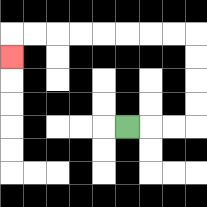{'start': '[5, 5]', 'end': '[0, 2]', 'path_directions': 'R,R,R,U,U,U,U,L,L,L,L,L,L,L,L,D', 'path_coordinates': '[[5, 5], [6, 5], [7, 5], [8, 5], [8, 4], [8, 3], [8, 2], [8, 1], [7, 1], [6, 1], [5, 1], [4, 1], [3, 1], [2, 1], [1, 1], [0, 1], [0, 2]]'}